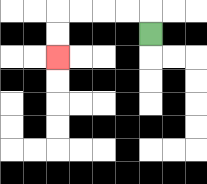{'start': '[6, 1]', 'end': '[2, 2]', 'path_directions': 'U,L,L,L,L,D,D', 'path_coordinates': '[[6, 1], [6, 0], [5, 0], [4, 0], [3, 0], [2, 0], [2, 1], [2, 2]]'}